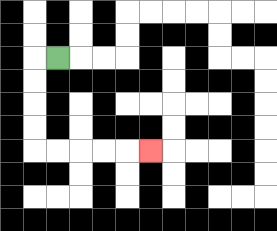{'start': '[2, 2]', 'end': '[6, 6]', 'path_directions': 'L,D,D,D,D,R,R,R,R,R', 'path_coordinates': '[[2, 2], [1, 2], [1, 3], [1, 4], [1, 5], [1, 6], [2, 6], [3, 6], [4, 6], [5, 6], [6, 6]]'}